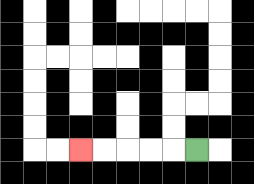{'start': '[8, 6]', 'end': '[3, 6]', 'path_directions': 'L,L,L,L,L', 'path_coordinates': '[[8, 6], [7, 6], [6, 6], [5, 6], [4, 6], [3, 6]]'}